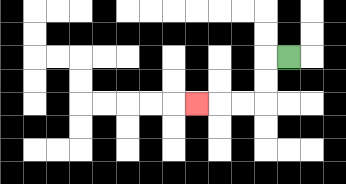{'start': '[12, 2]', 'end': '[8, 4]', 'path_directions': 'L,D,D,L,L,L', 'path_coordinates': '[[12, 2], [11, 2], [11, 3], [11, 4], [10, 4], [9, 4], [8, 4]]'}